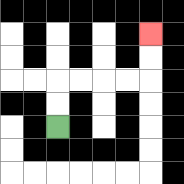{'start': '[2, 5]', 'end': '[6, 1]', 'path_directions': 'U,U,R,R,R,R,U,U', 'path_coordinates': '[[2, 5], [2, 4], [2, 3], [3, 3], [4, 3], [5, 3], [6, 3], [6, 2], [6, 1]]'}